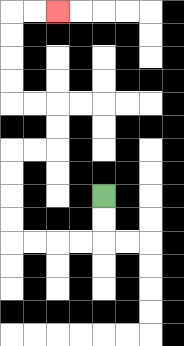{'start': '[4, 8]', 'end': '[2, 0]', 'path_directions': 'D,D,L,L,L,L,U,U,U,U,R,R,U,U,L,L,U,U,U,U,R,R', 'path_coordinates': '[[4, 8], [4, 9], [4, 10], [3, 10], [2, 10], [1, 10], [0, 10], [0, 9], [0, 8], [0, 7], [0, 6], [1, 6], [2, 6], [2, 5], [2, 4], [1, 4], [0, 4], [0, 3], [0, 2], [0, 1], [0, 0], [1, 0], [2, 0]]'}